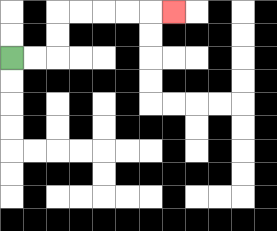{'start': '[0, 2]', 'end': '[7, 0]', 'path_directions': 'R,R,U,U,R,R,R,R,R', 'path_coordinates': '[[0, 2], [1, 2], [2, 2], [2, 1], [2, 0], [3, 0], [4, 0], [5, 0], [6, 0], [7, 0]]'}